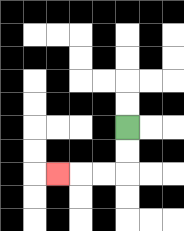{'start': '[5, 5]', 'end': '[2, 7]', 'path_directions': 'D,D,L,L,L', 'path_coordinates': '[[5, 5], [5, 6], [5, 7], [4, 7], [3, 7], [2, 7]]'}